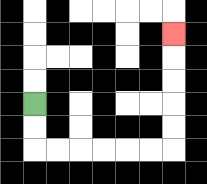{'start': '[1, 4]', 'end': '[7, 1]', 'path_directions': 'D,D,R,R,R,R,R,R,U,U,U,U,U', 'path_coordinates': '[[1, 4], [1, 5], [1, 6], [2, 6], [3, 6], [4, 6], [5, 6], [6, 6], [7, 6], [7, 5], [7, 4], [7, 3], [7, 2], [7, 1]]'}